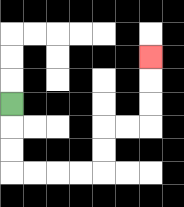{'start': '[0, 4]', 'end': '[6, 2]', 'path_directions': 'D,D,D,R,R,R,R,U,U,R,R,U,U,U', 'path_coordinates': '[[0, 4], [0, 5], [0, 6], [0, 7], [1, 7], [2, 7], [3, 7], [4, 7], [4, 6], [4, 5], [5, 5], [6, 5], [6, 4], [6, 3], [6, 2]]'}